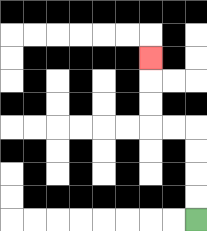{'start': '[8, 9]', 'end': '[6, 2]', 'path_directions': 'U,U,U,U,L,L,U,U,U', 'path_coordinates': '[[8, 9], [8, 8], [8, 7], [8, 6], [8, 5], [7, 5], [6, 5], [6, 4], [6, 3], [6, 2]]'}